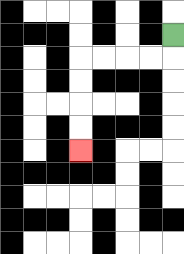{'start': '[7, 1]', 'end': '[3, 6]', 'path_directions': 'D,L,L,L,L,D,D,D,D', 'path_coordinates': '[[7, 1], [7, 2], [6, 2], [5, 2], [4, 2], [3, 2], [3, 3], [3, 4], [3, 5], [3, 6]]'}